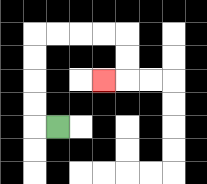{'start': '[2, 5]', 'end': '[4, 3]', 'path_directions': 'L,U,U,U,U,R,R,R,R,D,D,L', 'path_coordinates': '[[2, 5], [1, 5], [1, 4], [1, 3], [1, 2], [1, 1], [2, 1], [3, 1], [4, 1], [5, 1], [5, 2], [5, 3], [4, 3]]'}